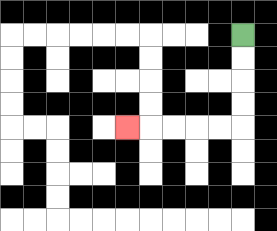{'start': '[10, 1]', 'end': '[5, 5]', 'path_directions': 'D,D,D,D,L,L,L,L,L', 'path_coordinates': '[[10, 1], [10, 2], [10, 3], [10, 4], [10, 5], [9, 5], [8, 5], [7, 5], [6, 5], [5, 5]]'}